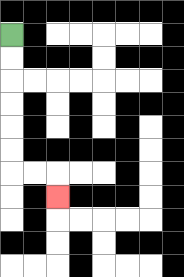{'start': '[0, 1]', 'end': '[2, 8]', 'path_directions': 'D,D,D,D,D,D,R,R,D', 'path_coordinates': '[[0, 1], [0, 2], [0, 3], [0, 4], [0, 5], [0, 6], [0, 7], [1, 7], [2, 7], [2, 8]]'}